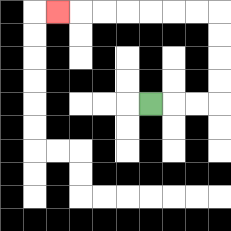{'start': '[6, 4]', 'end': '[2, 0]', 'path_directions': 'R,R,R,U,U,U,U,L,L,L,L,L,L,L', 'path_coordinates': '[[6, 4], [7, 4], [8, 4], [9, 4], [9, 3], [9, 2], [9, 1], [9, 0], [8, 0], [7, 0], [6, 0], [5, 0], [4, 0], [3, 0], [2, 0]]'}